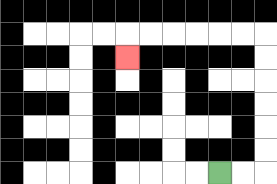{'start': '[9, 7]', 'end': '[5, 2]', 'path_directions': 'R,R,U,U,U,U,U,U,L,L,L,L,L,L,D', 'path_coordinates': '[[9, 7], [10, 7], [11, 7], [11, 6], [11, 5], [11, 4], [11, 3], [11, 2], [11, 1], [10, 1], [9, 1], [8, 1], [7, 1], [6, 1], [5, 1], [5, 2]]'}